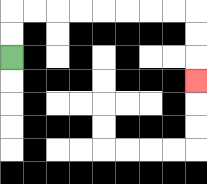{'start': '[0, 2]', 'end': '[8, 3]', 'path_directions': 'U,U,R,R,R,R,R,R,R,R,D,D,D', 'path_coordinates': '[[0, 2], [0, 1], [0, 0], [1, 0], [2, 0], [3, 0], [4, 0], [5, 0], [6, 0], [7, 0], [8, 0], [8, 1], [8, 2], [8, 3]]'}